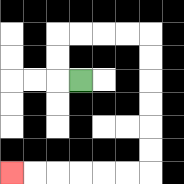{'start': '[3, 3]', 'end': '[0, 7]', 'path_directions': 'L,U,U,R,R,R,R,D,D,D,D,D,D,L,L,L,L,L,L', 'path_coordinates': '[[3, 3], [2, 3], [2, 2], [2, 1], [3, 1], [4, 1], [5, 1], [6, 1], [6, 2], [6, 3], [6, 4], [6, 5], [6, 6], [6, 7], [5, 7], [4, 7], [3, 7], [2, 7], [1, 7], [0, 7]]'}